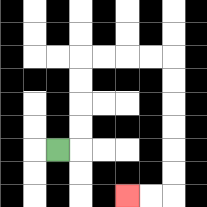{'start': '[2, 6]', 'end': '[5, 8]', 'path_directions': 'R,U,U,U,U,R,R,R,R,D,D,D,D,D,D,L,L', 'path_coordinates': '[[2, 6], [3, 6], [3, 5], [3, 4], [3, 3], [3, 2], [4, 2], [5, 2], [6, 2], [7, 2], [7, 3], [7, 4], [7, 5], [7, 6], [7, 7], [7, 8], [6, 8], [5, 8]]'}